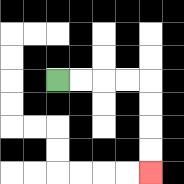{'start': '[2, 3]', 'end': '[6, 7]', 'path_directions': 'R,R,R,R,D,D,D,D', 'path_coordinates': '[[2, 3], [3, 3], [4, 3], [5, 3], [6, 3], [6, 4], [6, 5], [6, 6], [6, 7]]'}